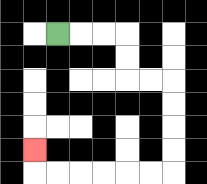{'start': '[2, 1]', 'end': '[1, 6]', 'path_directions': 'R,R,R,D,D,R,R,D,D,D,D,L,L,L,L,L,L,U', 'path_coordinates': '[[2, 1], [3, 1], [4, 1], [5, 1], [5, 2], [5, 3], [6, 3], [7, 3], [7, 4], [7, 5], [7, 6], [7, 7], [6, 7], [5, 7], [4, 7], [3, 7], [2, 7], [1, 7], [1, 6]]'}